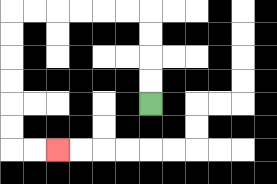{'start': '[6, 4]', 'end': '[2, 6]', 'path_directions': 'U,U,U,U,L,L,L,L,L,L,D,D,D,D,D,D,R,R', 'path_coordinates': '[[6, 4], [6, 3], [6, 2], [6, 1], [6, 0], [5, 0], [4, 0], [3, 0], [2, 0], [1, 0], [0, 0], [0, 1], [0, 2], [0, 3], [0, 4], [0, 5], [0, 6], [1, 6], [2, 6]]'}